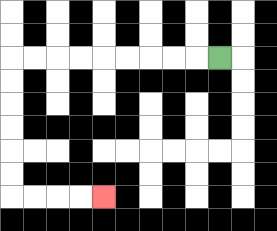{'start': '[9, 2]', 'end': '[4, 8]', 'path_directions': 'L,L,L,L,L,L,L,L,L,D,D,D,D,D,D,R,R,R,R', 'path_coordinates': '[[9, 2], [8, 2], [7, 2], [6, 2], [5, 2], [4, 2], [3, 2], [2, 2], [1, 2], [0, 2], [0, 3], [0, 4], [0, 5], [0, 6], [0, 7], [0, 8], [1, 8], [2, 8], [3, 8], [4, 8]]'}